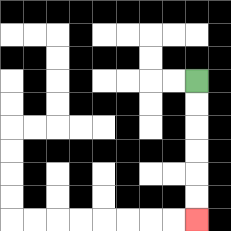{'start': '[8, 3]', 'end': '[8, 9]', 'path_directions': 'D,D,D,D,D,D', 'path_coordinates': '[[8, 3], [8, 4], [8, 5], [8, 6], [8, 7], [8, 8], [8, 9]]'}